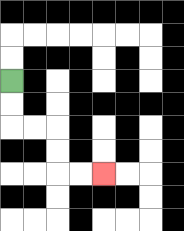{'start': '[0, 3]', 'end': '[4, 7]', 'path_directions': 'D,D,R,R,D,D,R,R', 'path_coordinates': '[[0, 3], [0, 4], [0, 5], [1, 5], [2, 5], [2, 6], [2, 7], [3, 7], [4, 7]]'}